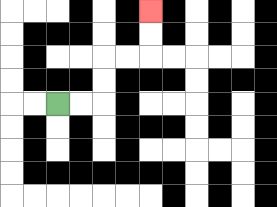{'start': '[2, 4]', 'end': '[6, 0]', 'path_directions': 'R,R,U,U,R,R,U,U', 'path_coordinates': '[[2, 4], [3, 4], [4, 4], [4, 3], [4, 2], [5, 2], [6, 2], [6, 1], [6, 0]]'}